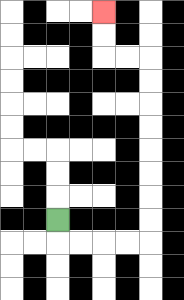{'start': '[2, 9]', 'end': '[4, 0]', 'path_directions': 'D,R,R,R,R,U,U,U,U,U,U,U,U,L,L,U,U', 'path_coordinates': '[[2, 9], [2, 10], [3, 10], [4, 10], [5, 10], [6, 10], [6, 9], [6, 8], [6, 7], [6, 6], [6, 5], [6, 4], [6, 3], [6, 2], [5, 2], [4, 2], [4, 1], [4, 0]]'}